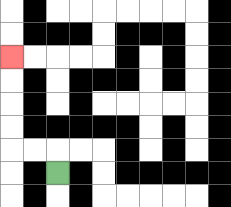{'start': '[2, 7]', 'end': '[0, 2]', 'path_directions': 'U,L,L,U,U,U,U', 'path_coordinates': '[[2, 7], [2, 6], [1, 6], [0, 6], [0, 5], [0, 4], [0, 3], [0, 2]]'}